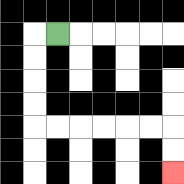{'start': '[2, 1]', 'end': '[7, 7]', 'path_directions': 'L,D,D,D,D,R,R,R,R,R,R,D,D', 'path_coordinates': '[[2, 1], [1, 1], [1, 2], [1, 3], [1, 4], [1, 5], [2, 5], [3, 5], [4, 5], [5, 5], [6, 5], [7, 5], [7, 6], [7, 7]]'}